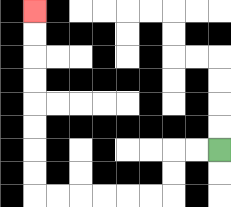{'start': '[9, 6]', 'end': '[1, 0]', 'path_directions': 'L,L,D,D,L,L,L,L,L,L,U,U,U,U,U,U,U,U', 'path_coordinates': '[[9, 6], [8, 6], [7, 6], [7, 7], [7, 8], [6, 8], [5, 8], [4, 8], [3, 8], [2, 8], [1, 8], [1, 7], [1, 6], [1, 5], [1, 4], [1, 3], [1, 2], [1, 1], [1, 0]]'}